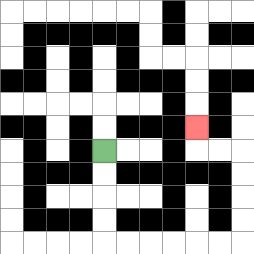{'start': '[4, 6]', 'end': '[8, 5]', 'path_directions': 'D,D,D,D,R,R,R,R,R,R,U,U,U,U,L,L,U', 'path_coordinates': '[[4, 6], [4, 7], [4, 8], [4, 9], [4, 10], [5, 10], [6, 10], [7, 10], [8, 10], [9, 10], [10, 10], [10, 9], [10, 8], [10, 7], [10, 6], [9, 6], [8, 6], [8, 5]]'}